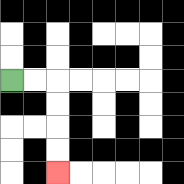{'start': '[0, 3]', 'end': '[2, 7]', 'path_directions': 'R,R,D,D,D,D', 'path_coordinates': '[[0, 3], [1, 3], [2, 3], [2, 4], [2, 5], [2, 6], [2, 7]]'}